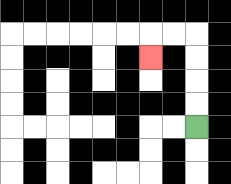{'start': '[8, 5]', 'end': '[6, 2]', 'path_directions': 'U,U,U,U,L,L,D', 'path_coordinates': '[[8, 5], [8, 4], [8, 3], [8, 2], [8, 1], [7, 1], [6, 1], [6, 2]]'}